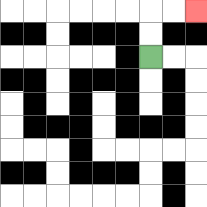{'start': '[6, 2]', 'end': '[8, 0]', 'path_directions': 'U,U,R,R', 'path_coordinates': '[[6, 2], [6, 1], [6, 0], [7, 0], [8, 0]]'}